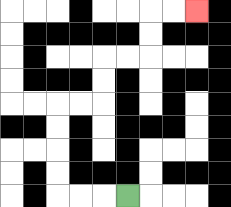{'start': '[5, 8]', 'end': '[8, 0]', 'path_directions': 'L,L,L,U,U,U,U,R,R,U,U,R,R,U,U,R,R', 'path_coordinates': '[[5, 8], [4, 8], [3, 8], [2, 8], [2, 7], [2, 6], [2, 5], [2, 4], [3, 4], [4, 4], [4, 3], [4, 2], [5, 2], [6, 2], [6, 1], [6, 0], [7, 0], [8, 0]]'}